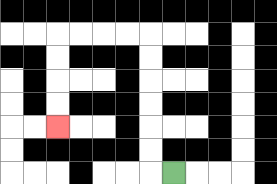{'start': '[7, 7]', 'end': '[2, 5]', 'path_directions': 'L,U,U,U,U,U,U,L,L,L,L,D,D,D,D', 'path_coordinates': '[[7, 7], [6, 7], [6, 6], [6, 5], [6, 4], [6, 3], [6, 2], [6, 1], [5, 1], [4, 1], [3, 1], [2, 1], [2, 2], [2, 3], [2, 4], [2, 5]]'}